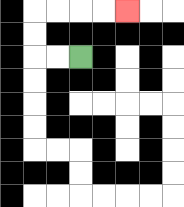{'start': '[3, 2]', 'end': '[5, 0]', 'path_directions': 'L,L,U,U,R,R,R,R', 'path_coordinates': '[[3, 2], [2, 2], [1, 2], [1, 1], [1, 0], [2, 0], [3, 0], [4, 0], [5, 0]]'}